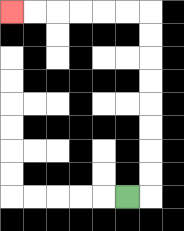{'start': '[5, 8]', 'end': '[0, 0]', 'path_directions': 'R,U,U,U,U,U,U,U,U,L,L,L,L,L,L', 'path_coordinates': '[[5, 8], [6, 8], [6, 7], [6, 6], [6, 5], [6, 4], [6, 3], [6, 2], [6, 1], [6, 0], [5, 0], [4, 0], [3, 0], [2, 0], [1, 0], [0, 0]]'}